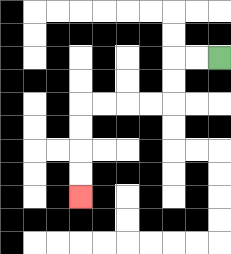{'start': '[9, 2]', 'end': '[3, 8]', 'path_directions': 'L,L,D,D,L,L,L,L,D,D,D,D', 'path_coordinates': '[[9, 2], [8, 2], [7, 2], [7, 3], [7, 4], [6, 4], [5, 4], [4, 4], [3, 4], [3, 5], [3, 6], [3, 7], [3, 8]]'}